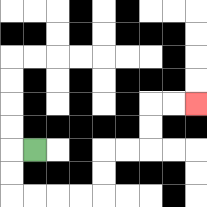{'start': '[1, 6]', 'end': '[8, 4]', 'path_directions': 'L,D,D,R,R,R,R,U,U,R,R,U,U,R,R', 'path_coordinates': '[[1, 6], [0, 6], [0, 7], [0, 8], [1, 8], [2, 8], [3, 8], [4, 8], [4, 7], [4, 6], [5, 6], [6, 6], [6, 5], [6, 4], [7, 4], [8, 4]]'}